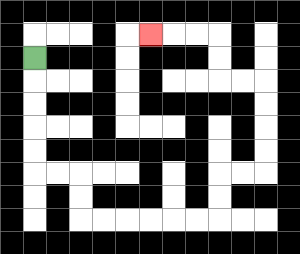{'start': '[1, 2]', 'end': '[6, 1]', 'path_directions': 'D,D,D,D,D,R,R,D,D,R,R,R,R,R,R,U,U,R,R,U,U,U,U,L,L,U,U,L,L,L', 'path_coordinates': '[[1, 2], [1, 3], [1, 4], [1, 5], [1, 6], [1, 7], [2, 7], [3, 7], [3, 8], [3, 9], [4, 9], [5, 9], [6, 9], [7, 9], [8, 9], [9, 9], [9, 8], [9, 7], [10, 7], [11, 7], [11, 6], [11, 5], [11, 4], [11, 3], [10, 3], [9, 3], [9, 2], [9, 1], [8, 1], [7, 1], [6, 1]]'}